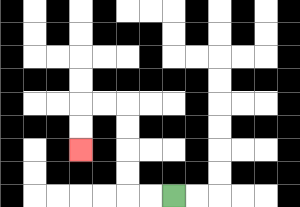{'start': '[7, 8]', 'end': '[3, 6]', 'path_directions': 'L,L,U,U,U,U,L,L,D,D', 'path_coordinates': '[[7, 8], [6, 8], [5, 8], [5, 7], [5, 6], [5, 5], [5, 4], [4, 4], [3, 4], [3, 5], [3, 6]]'}